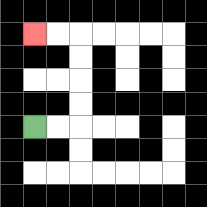{'start': '[1, 5]', 'end': '[1, 1]', 'path_directions': 'R,R,U,U,U,U,L,L', 'path_coordinates': '[[1, 5], [2, 5], [3, 5], [3, 4], [3, 3], [3, 2], [3, 1], [2, 1], [1, 1]]'}